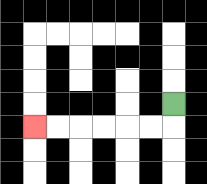{'start': '[7, 4]', 'end': '[1, 5]', 'path_directions': 'D,L,L,L,L,L,L', 'path_coordinates': '[[7, 4], [7, 5], [6, 5], [5, 5], [4, 5], [3, 5], [2, 5], [1, 5]]'}